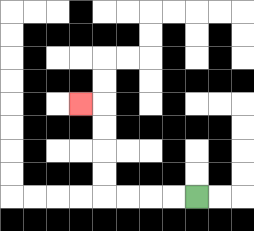{'start': '[8, 8]', 'end': '[3, 4]', 'path_directions': 'L,L,L,L,U,U,U,U,L', 'path_coordinates': '[[8, 8], [7, 8], [6, 8], [5, 8], [4, 8], [4, 7], [4, 6], [4, 5], [4, 4], [3, 4]]'}